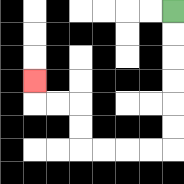{'start': '[7, 0]', 'end': '[1, 3]', 'path_directions': 'D,D,D,D,D,D,L,L,L,L,U,U,L,L,U', 'path_coordinates': '[[7, 0], [7, 1], [7, 2], [7, 3], [7, 4], [7, 5], [7, 6], [6, 6], [5, 6], [4, 6], [3, 6], [3, 5], [3, 4], [2, 4], [1, 4], [1, 3]]'}